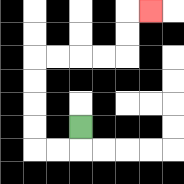{'start': '[3, 5]', 'end': '[6, 0]', 'path_directions': 'D,L,L,U,U,U,U,R,R,R,R,U,U,R', 'path_coordinates': '[[3, 5], [3, 6], [2, 6], [1, 6], [1, 5], [1, 4], [1, 3], [1, 2], [2, 2], [3, 2], [4, 2], [5, 2], [5, 1], [5, 0], [6, 0]]'}